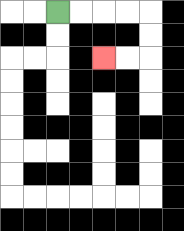{'start': '[2, 0]', 'end': '[4, 2]', 'path_directions': 'R,R,R,R,D,D,L,L', 'path_coordinates': '[[2, 0], [3, 0], [4, 0], [5, 0], [6, 0], [6, 1], [6, 2], [5, 2], [4, 2]]'}